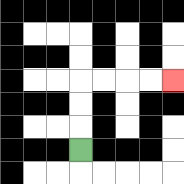{'start': '[3, 6]', 'end': '[7, 3]', 'path_directions': 'U,U,U,R,R,R,R', 'path_coordinates': '[[3, 6], [3, 5], [3, 4], [3, 3], [4, 3], [5, 3], [6, 3], [7, 3]]'}